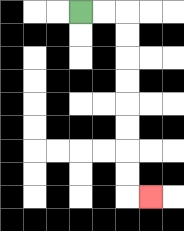{'start': '[3, 0]', 'end': '[6, 8]', 'path_directions': 'R,R,D,D,D,D,D,D,D,D,R', 'path_coordinates': '[[3, 0], [4, 0], [5, 0], [5, 1], [5, 2], [5, 3], [5, 4], [5, 5], [5, 6], [5, 7], [5, 8], [6, 8]]'}